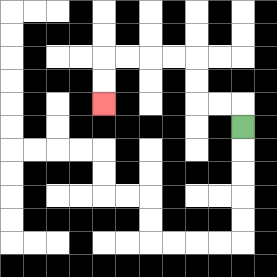{'start': '[10, 5]', 'end': '[4, 4]', 'path_directions': 'U,L,L,U,U,L,L,L,L,D,D', 'path_coordinates': '[[10, 5], [10, 4], [9, 4], [8, 4], [8, 3], [8, 2], [7, 2], [6, 2], [5, 2], [4, 2], [4, 3], [4, 4]]'}